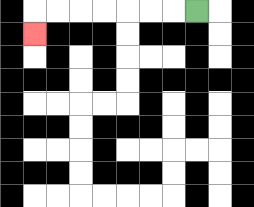{'start': '[8, 0]', 'end': '[1, 1]', 'path_directions': 'L,L,L,L,L,L,L,D', 'path_coordinates': '[[8, 0], [7, 0], [6, 0], [5, 0], [4, 0], [3, 0], [2, 0], [1, 0], [1, 1]]'}